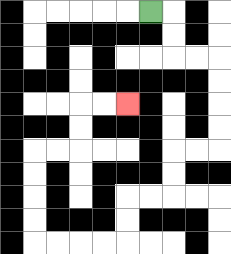{'start': '[6, 0]', 'end': '[5, 4]', 'path_directions': 'R,D,D,R,R,D,D,D,D,L,L,D,D,L,L,D,D,L,L,L,L,U,U,U,U,R,R,U,U,R,R', 'path_coordinates': '[[6, 0], [7, 0], [7, 1], [7, 2], [8, 2], [9, 2], [9, 3], [9, 4], [9, 5], [9, 6], [8, 6], [7, 6], [7, 7], [7, 8], [6, 8], [5, 8], [5, 9], [5, 10], [4, 10], [3, 10], [2, 10], [1, 10], [1, 9], [1, 8], [1, 7], [1, 6], [2, 6], [3, 6], [3, 5], [3, 4], [4, 4], [5, 4]]'}